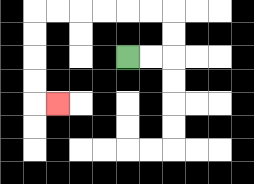{'start': '[5, 2]', 'end': '[2, 4]', 'path_directions': 'R,R,U,U,L,L,L,L,L,L,D,D,D,D,R', 'path_coordinates': '[[5, 2], [6, 2], [7, 2], [7, 1], [7, 0], [6, 0], [5, 0], [4, 0], [3, 0], [2, 0], [1, 0], [1, 1], [1, 2], [1, 3], [1, 4], [2, 4]]'}